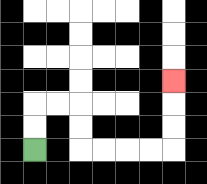{'start': '[1, 6]', 'end': '[7, 3]', 'path_directions': 'U,U,R,R,D,D,R,R,R,R,U,U,U', 'path_coordinates': '[[1, 6], [1, 5], [1, 4], [2, 4], [3, 4], [3, 5], [3, 6], [4, 6], [5, 6], [6, 6], [7, 6], [7, 5], [7, 4], [7, 3]]'}